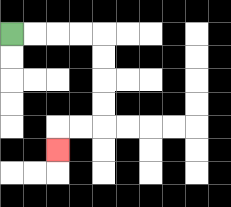{'start': '[0, 1]', 'end': '[2, 6]', 'path_directions': 'R,R,R,R,D,D,D,D,L,L,D', 'path_coordinates': '[[0, 1], [1, 1], [2, 1], [3, 1], [4, 1], [4, 2], [4, 3], [4, 4], [4, 5], [3, 5], [2, 5], [2, 6]]'}